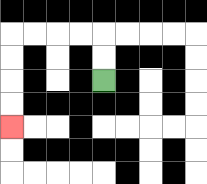{'start': '[4, 3]', 'end': '[0, 5]', 'path_directions': 'U,U,L,L,L,L,D,D,D,D', 'path_coordinates': '[[4, 3], [4, 2], [4, 1], [3, 1], [2, 1], [1, 1], [0, 1], [0, 2], [0, 3], [0, 4], [0, 5]]'}